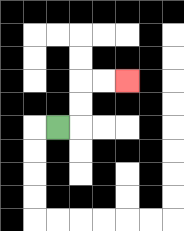{'start': '[2, 5]', 'end': '[5, 3]', 'path_directions': 'R,U,U,R,R', 'path_coordinates': '[[2, 5], [3, 5], [3, 4], [3, 3], [4, 3], [5, 3]]'}